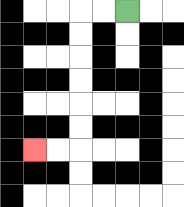{'start': '[5, 0]', 'end': '[1, 6]', 'path_directions': 'L,L,D,D,D,D,D,D,L,L', 'path_coordinates': '[[5, 0], [4, 0], [3, 0], [3, 1], [3, 2], [3, 3], [3, 4], [3, 5], [3, 6], [2, 6], [1, 6]]'}